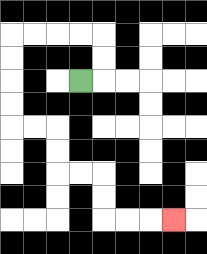{'start': '[3, 3]', 'end': '[7, 9]', 'path_directions': 'R,U,U,L,L,L,L,D,D,D,D,R,R,D,D,R,R,D,D,R,R,R', 'path_coordinates': '[[3, 3], [4, 3], [4, 2], [4, 1], [3, 1], [2, 1], [1, 1], [0, 1], [0, 2], [0, 3], [0, 4], [0, 5], [1, 5], [2, 5], [2, 6], [2, 7], [3, 7], [4, 7], [4, 8], [4, 9], [5, 9], [6, 9], [7, 9]]'}